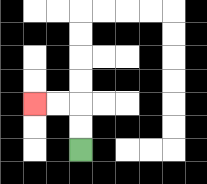{'start': '[3, 6]', 'end': '[1, 4]', 'path_directions': 'U,U,L,L', 'path_coordinates': '[[3, 6], [3, 5], [3, 4], [2, 4], [1, 4]]'}